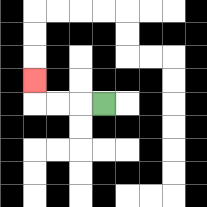{'start': '[4, 4]', 'end': '[1, 3]', 'path_directions': 'L,L,L,U', 'path_coordinates': '[[4, 4], [3, 4], [2, 4], [1, 4], [1, 3]]'}